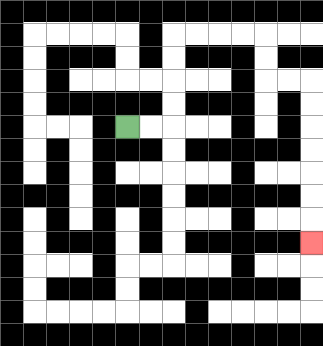{'start': '[5, 5]', 'end': '[13, 10]', 'path_directions': 'R,R,U,U,U,U,R,R,R,R,D,D,R,R,D,D,D,D,D,D,D', 'path_coordinates': '[[5, 5], [6, 5], [7, 5], [7, 4], [7, 3], [7, 2], [7, 1], [8, 1], [9, 1], [10, 1], [11, 1], [11, 2], [11, 3], [12, 3], [13, 3], [13, 4], [13, 5], [13, 6], [13, 7], [13, 8], [13, 9], [13, 10]]'}